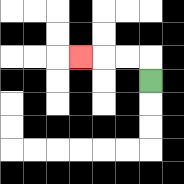{'start': '[6, 3]', 'end': '[3, 2]', 'path_directions': 'U,L,L,L', 'path_coordinates': '[[6, 3], [6, 2], [5, 2], [4, 2], [3, 2]]'}